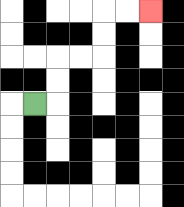{'start': '[1, 4]', 'end': '[6, 0]', 'path_directions': 'R,U,U,R,R,U,U,R,R', 'path_coordinates': '[[1, 4], [2, 4], [2, 3], [2, 2], [3, 2], [4, 2], [4, 1], [4, 0], [5, 0], [6, 0]]'}